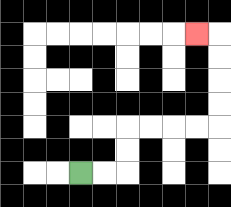{'start': '[3, 7]', 'end': '[8, 1]', 'path_directions': 'R,R,U,U,R,R,R,R,U,U,U,U,L', 'path_coordinates': '[[3, 7], [4, 7], [5, 7], [5, 6], [5, 5], [6, 5], [7, 5], [8, 5], [9, 5], [9, 4], [9, 3], [9, 2], [9, 1], [8, 1]]'}